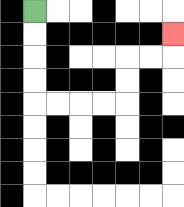{'start': '[1, 0]', 'end': '[7, 1]', 'path_directions': 'D,D,D,D,R,R,R,R,U,U,R,R,U', 'path_coordinates': '[[1, 0], [1, 1], [1, 2], [1, 3], [1, 4], [2, 4], [3, 4], [4, 4], [5, 4], [5, 3], [5, 2], [6, 2], [7, 2], [7, 1]]'}